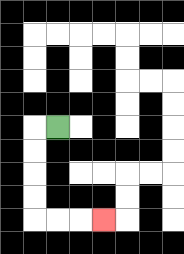{'start': '[2, 5]', 'end': '[4, 9]', 'path_directions': 'L,D,D,D,D,R,R,R', 'path_coordinates': '[[2, 5], [1, 5], [1, 6], [1, 7], [1, 8], [1, 9], [2, 9], [3, 9], [4, 9]]'}